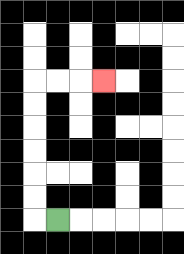{'start': '[2, 9]', 'end': '[4, 3]', 'path_directions': 'L,U,U,U,U,U,U,R,R,R', 'path_coordinates': '[[2, 9], [1, 9], [1, 8], [1, 7], [1, 6], [1, 5], [1, 4], [1, 3], [2, 3], [3, 3], [4, 3]]'}